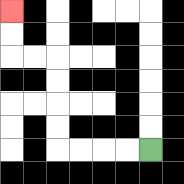{'start': '[6, 6]', 'end': '[0, 0]', 'path_directions': 'L,L,L,L,U,U,U,U,L,L,U,U', 'path_coordinates': '[[6, 6], [5, 6], [4, 6], [3, 6], [2, 6], [2, 5], [2, 4], [2, 3], [2, 2], [1, 2], [0, 2], [0, 1], [0, 0]]'}